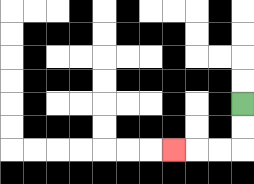{'start': '[10, 4]', 'end': '[7, 6]', 'path_directions': 'D,D,L,L,L', 'path_coordinates': '[[10, 4], [10, 5], [10, 6], [9, 6], [8, 6], [7, 6]]'}